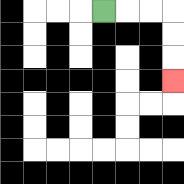{'start': '[4, 0]', 'end': '[7, 3]', 'path_directions': 'R,R,R,D,D,D', 'path_coordinates': '[[4, 0], [5, 0], [6, 0], [7, 0], [7, 1], [7, 2], [7, 3]]'}